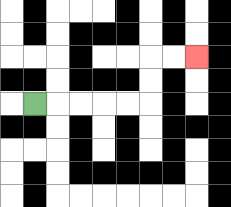{'start': '[1, 4]', 'end': '[8, 2]', 'path_directions': 'R,R,R,R,R,U,U,R,R', 'path_coordinates': '[[1, 4], [2, 4], [3, 4], [4, 4], [5, 4], [6, 4], [6, 3], [6, 2], [7, 2], [8, 2]]'}